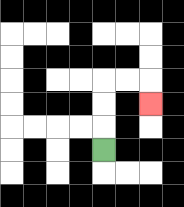{'start': '[4, 6]', 'end': '[6, 4]', 'path_directions': 'U,U,U,R,R,D', 'path_coordinates': '[[4, 6], [4, 5], [4, 4], [4, 3], [5, 3], [6, 3], [6, 4]]'}